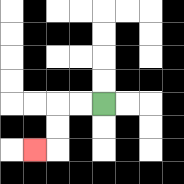{'start': '[4, 4]', 'end': '[1, 6]', 'path_directions': 'L,L,D,D,L', 'path_coordinates': '[[4, 4], [3, 4], [2, 4], [2, 5], [2, 6], [1, 6]]'}